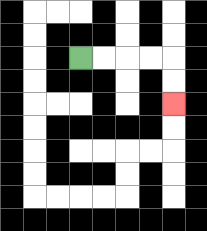{'start': '[3, 2]', 'end': '[7, 4]', 'path_directions': 'R,R,R,R,D,D', 'path_coordinates': '[[3, 2], [4, 2], [5, 2], [6, 2], [7, 2], [7, 3], [7, 4]]'}